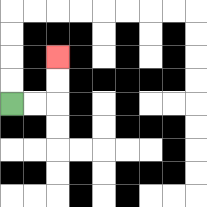{'start': '[0, 4]', 'end': '[2, 2]', 'path_directions': 'R,R,U,U', 'path_coordinates': '[[0, 4], [1, 4], [2, 4], [2, 3], [2, 2]]'}